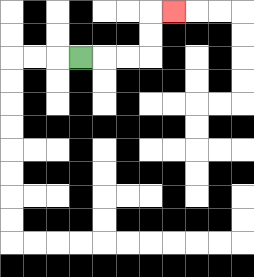{'start': '[3, 2]', 'end': '[7, 0]', 'path_directions': 'R,R,R,U,U,R', 'path_coordinates': '[[3, 2], [4, 2], [5, 2], [6, 2], [6, 1], [6, 0], [7, 0]]'}